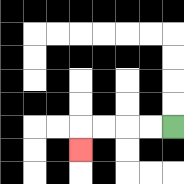{'start': '[7, 5]', 'end': '[3, 6]', 'path_directions': 'L,L,L,L,D', 'path_coordinates': '[[7, 5], [6, 5], [5, 5], [4, 5], [3, 5], [3, 6]]'}